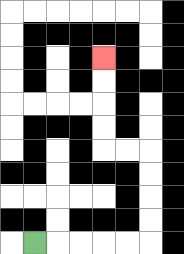{'start': '[1, 10]', 'end': '[4, 2]', 'path_directions': 'R,R,R,R,R,U,U,U,U,L,L,U,U,U,U', 'path_coordinates': '[[1, 10], [2, 10], [3, 10], [4, 10], [5, 10], [6, 10], [6, 9], [6, 8], [6, 7], [6, 6], [5, 6], [4, 6], [4, 5], [4, 4], [4, 3], [4, 2]]'}